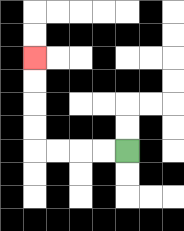{'start': '[5, 6]', 'end': '[1, 2]', 'path_directions': 'L,L,L,L,U,U,U,U', 'path_coordinates': '[[5, 6], [4, 6], [3, 6], [2, 6], [1, 6], [1, 5], [1, 4], [1, 3], [1, 2]]'}